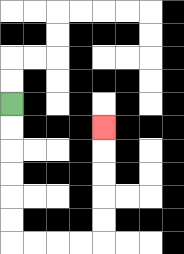{'start': '[0, 4]', 'end': '[4, 5]', 'path_directions': 'D,D,D,D,D,D,R,R,R,R,U,U,U,U,U', 'path_coordinates': '[[0, 4], [0, 5], [0, 6], [0, 7], [0, 8], [0, 9], [0, 10], [1, 10], [2, 10], [3, 10], [4, 10], [4, 9], [4, 8], [4, 7], [4, 6], [4, 5]]'}